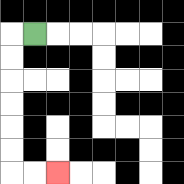{'start': '[1, 1]', 'end': '[2, 7]', 'path_directions': 'L,D,D,D,D,D,D,R,R', 'path_coordinates': '[[1, 1], [0, 1], [0, 2], [0, 3], [0, 4], [0, 5], [0, 6], [0, 7], [1, 7], [2, 7]]'}